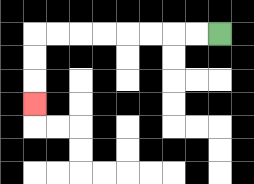{'start': '[9, 1]', 'end': '[1, 4]', 'path_directions': 'L,L,L,L,L,L,L,L,D,D,D', 'path_coordinates': '[[9, 1], [8, 1], [7, 1], [6, 1], [5, 1], [4, 1], [3, 1], [2, 1], [1, 1], [1, 2], [1, 3], [1, 4]]'}